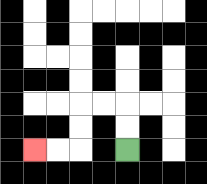{'start': '[5, 6]', 'end': '[1, 6]', 'path_directions': 'U,U,L,L,D,D,L,L', 'path_coordinates': '[[5, 6], [5, 5], [5, 4], [4, 4], [3, 4], [3, 5], [3, 6], [2, 6], [1, 6]]'}